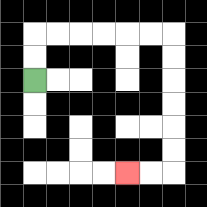{'start': '[1, 3]', 'end': '[5, 7]', 'path_directions': 'U,U,R,R,R,R,R,R,D,D,D,D,D,D,L,L', 'path_coordinates': '[[1, 3], [1, 2], [1, 1], [2, 1], [3, 1], [4, 1], [5, 1], [6, 1], [7, 1], [7, 2], [7, 3], [7, 4], [7, 5], [7, 6], [7, 7], [6, 7], [5, 7]]'}